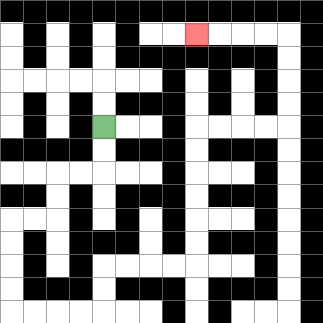{'start': '[4, 5]', 'end': '[8, 1]', 'path_directions': 'D,D,L,L,D,D,L,L,D,D,D,D,R,R,R,R,U,U,R,R,R,R,U,U,U,U,U,U,R,R,R,R,U,U,U,U,L,L,L,L', 'path_coordinates': '[[4, 5], [4, 6], [4, 7], [3, 7], [2, 7], [2, 8], [2, 9], [1, 9], [0, 9], [0, 10], [0, 11], [0, 12], [0, 13], [1, 13], [2, 13], [3, 13], [4, 13], [4, 12], [4, 11], [5, 11], [6, 11], [7, 11], [8, 11], [8, 10], [8, 9], [8, 8], [8, 7], [8, 6], [8, 5], [9, 5], [10, 5], [11, 5], [12, 5], [12, 4], [12, 3], [12, 2], [12, 1], [11, 1], [10, 1], [9, 1], [8, 1]]'}